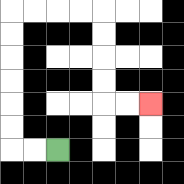{'start': '[2, 6]', 'end': '[6, 4]', 'path_directions': 'L,L,U,U,U,U,U,U,R,R,R,R,D,D,D,D,R,R', 'path_coordinates': '[[2, 6], [1, 6], [0, 6], [0, 5], [0, 4], [0, 3], [0, 2], [0, 1], [0, 0], [1, 0], [2, 0], [3, 0], [4, 0], [4, 1], [4, 2], [4, 3], [4, 4], [5, 4], [6, 4]]'}